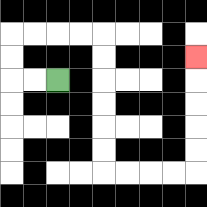{'start': '[2, 3]', 'end': '[8, 2]', 'path_directions': 'L,L,U,U,R,R,R,R,D,D,D,D,D,D,R,R,R,R,U,U,U,U,U', 'path_coordinates': '[[2, 3], [1, 3], [0, 3], [0, 2], [0, 1], [1, 1], [2, 1], [3, 1], [4, 1], [4, 2], [4, 3], [4, 4], [4, 5], [4, 6], [4, 7], [5, 7], [6, 7], [7, 7], [8, 7], [8, 6], [8, 5], [8, 4], [8, 3], [8, 2]]'}